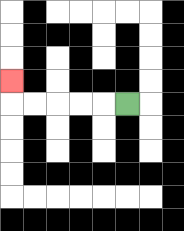{'start': '[5, 4]', 'end': '[0, 3]', 'path_directions': 'L,L,L,L,L,U', 'path_coordinates': '[[5, 4], [4, 4], [3, 4], [2, 4], [1, 4], [0, 4], [0, 3]]'}